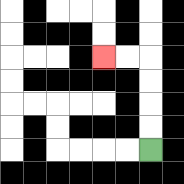{'start': '[6, 6]', 'end': '[4, 2]', 'path_directions': 'U,U,U,U,L,L', 'path_coordinates': '[[6, 6], [6, 5], [6, 4], [6, 3], [6, 2], [5, 2], [4, 2]]'}